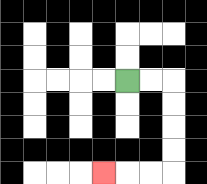{'start': '[5, 3]', 'end': '[4, 7]', 'path_directions': 'R,R,D,D,D,D,L,L,L', 'path_coordinates': '[[5, 3], [6, 3], [7, 3], [7, 4], [7, 5], [7, 6], [7, 7], [6, 7], [5, 7], [4, 7]]'}